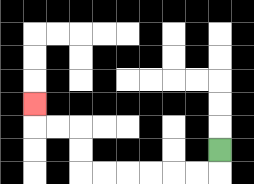{'start': '[9, 6]', 'end': '[1, 4]', 'path_directions': 'D,L,L,L,L,L,L,U,U,L,L,U', 'path_coordinates': '[[9, 6], [9, 7], [8, 7], [7, 7], [6, 7], [5, 7], [4, 7], [3, 7], [3, 6], [3, 5], [2, 5], [1, 5], [1, 4]]'}